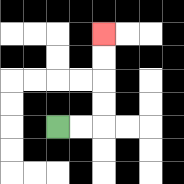{'start': '[2, 5]', 'end': '[4, 1]', 'path_directions': 'R,R,U,U,U,U', 'path_coordinates': '[[2, 5], [3, 5], [4, 5], [4, 4], [4, 3], [4, 2], [4, 1]]'}